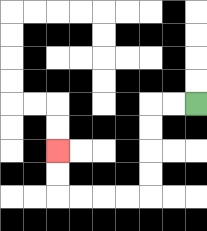{'start': '[8, 4]', 'end': '[2, 6]', 'path_directions': 'L,L,D,D,D,D,L,L,L,L,U,U', 'path_coordinates': '[[8, 4], [7, 4], [6, 4], [6, 5], [6, 6], [6, 7], [6, 8], [5, 8], [4, 8], [3, 8], [2, 8], [2, 7], [2, 6]]'}